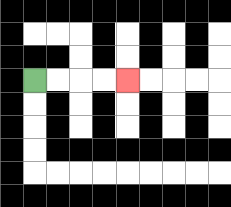{'start': '[1, 3]', 'end': '[5, 3]', 'path_directions': 'R,R,R,R', 'path_coordinates': '[[1, 3], [2, 3], [3, 3], [4, 3], [5, 3]]'}